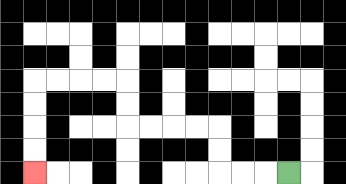{'start': '[12, 7]', 'end': '[1, 7]', 'path_directions': 'L,L,L,U,U,L,L,L,L,U,U,L,L,L,L,D,D,D,D', 'path_coordinates': '[[12, 7], [11, 7], [10, 7], [9, 7], [9, 6], [9, 5], [8, 5], [7, 5], [6, 5], [5, 5], [5, 4], [5, 3], [4, 3], [3, 3], [2, 3], [1, 3], [1, 4], [1, 5], [1, 6], [1, 7]]'}